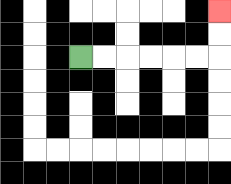{'start': '[3, 2]', 'end': '[9, 0]', 'path_directions': 'R,R,R,R,R,R,U,U', 'path_coordinates': '[[3, 2], [4, 2], [5, 2], [6, 2], [7, 2], [8, 2], [9, 2], [9, 1], [9, 0]]'}